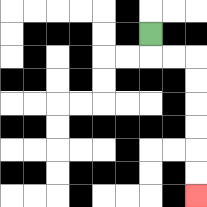{'start': '[6, 1]', 'end': '[8, 8]', 'path_directions': 'D,R,R,D,D,D,D,D,D', 'path_coordinates': '[[6, 1], [6, 2], [7, 2], [8, 2], [8, 3], [8, 4], [8, 5], [8, 6], [8, 7], [8, 8]]'}